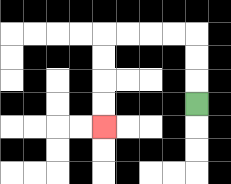{'start': '[8, 4]', 'end': '[4, 5]', 'path_directions': 'U,U,U,L,L,L,L,D,D,D,D', 'path_coordinates': '[[8, 4], [8, 3], [8, 2], [8, 1], [7, 1], [6, 1], [5, 1], [4, 1], [4, 2], [4, 3], [4, 4], [4, 5]]'}